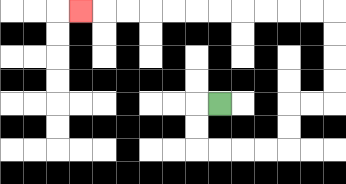{'start': '[9, 4]', 'end': '[3, 0]', 'path_directions': 'L,D,D,R,R,R,R,U,U,R,R,U,U,U,U,L,L,L,L,L,L,L,L,L,L,L', 'path_coordinates': '[[9, 4], [8, 4], [8, 5], [8, 6], [9, 6], [10, 6], [11, 6], [12, 6], [12, 5], [12, 4], [13, 4], [14, 4], [14, 3], [14, 2], [14, 1], [14, 0], [13, 0], [12, 0], [11, 0], [10, 0], [9, 0], [8, 0], [7, 0], [6, 0], [5, 0], [4, 0], [3, 0]]'}